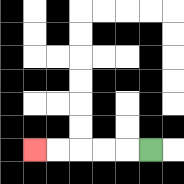{'start': '[6, 6]', 'end': '[1, 6]', 'path_directions': 'L,L,L,L,L', 'path_coordinates': '[[6, 6], [5, 6], [4, 6], [3, 6], [2, 6], [1, 6]]'}